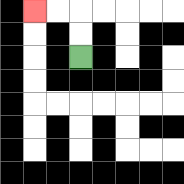{'start': '[3, 2]', 'end': '[1, 0]', 'path_directions': 'U,U,L,L', 'path_coordinates': '[[3, 2], [3, 1], [3, 0], [2, 0], [1, 0]]'}